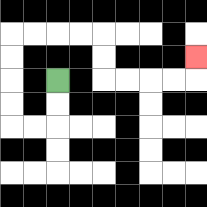{'start': '[2, 3]', 'end': '[8, 2]', 'path_directions': 'D,D,L,L,U,U,U,U,R,R,R,R,D,D,R,R,R,R,U', 'path_coordinates': '[[2, 3], [2, 4], [2, 5], [1, 5], [0, 5], [0, 4], [0, 3], [0, 2], [0, 1], [1, 1], [2, 1], [3, 1], [4, 1], [4, 2], [4, 3], [5, 3], [6, 3], [7, 3], [8, 3], [8, 2]]'}